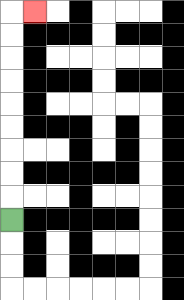{'start': '[0, 9]', 'end': '[1, 0]', 'path_directions': 'U,U,U,U,U,U,U,U,U,R', 'path_coordinates': '[[0, 9], [0, 8], [0, 7], [0, 6], [0, 5], [0, 4], [0, 3], [0, 2], [0, 1], [0, 0], [1, 0]]'}